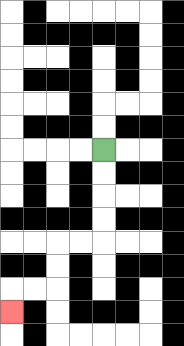{'start': '[4, 6]', 'end': '[0, 13]', 'path_directions': 'D,D,D,D,L,L,D,D,L,L,D', 'path_coordinates': '[[4, 6], [4, 7], [4, 8], [4, 9], [4, 10], [3, 10], [2, 10], [2, 11], [2, 12], [1, 12], [0, 12], [0, 13]]'}